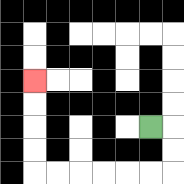{'start': '[6, 5]', 'end': '[1, 3]', 'path_directions': 'R,D,D,L,L,L,L,L,L,U,U,U,U', 'path_coordinates': '[[6, 5], [7, 5], [7, 6], [7, 7], [6, 7], [5, 7], [4, 7], [3, 7], [2, 7], [1, 7], [1, 6], [1, 5], [1, 4], [1, 3]]'}